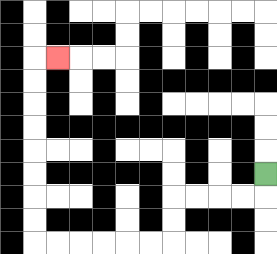{'start': '[11, 7]', 'end': '[2, 2]', 'path_directions': 'D,L,L,L,L,D,D,L,L,L,L,L,L,U,U,U,U,U,U,U,U,R', 'path_coordinates': '[[11, 7], [11, 8], [10, 8], [9, 8], [8, 8], [7, 8], [7, 9], [7, 10], [6, 10], [5, 10], [4, 10], [3, 10], [2, 10], [1, 10], [1, 9], [1, 8], [1, 7], [1, 6], [1, 5], [1, 4], [1, 3], [1, 2], [2, 2]]'}